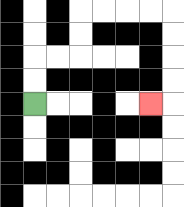{'start': '[1, 4]', 'end': '[6, 4]', 'path_directions': 'U,U,R,R,U,U,R,R,R,R,D,D,D,D,L', 'path_coordinates': '[[1, 4], [1, 3], [1, 2], [2, 2], [3, 2], [3, 1], [3, 0], [4, 0], [5, 0], [6, 0], [7, 0], [7, 1], [7, 2], [7, 3], [7, 4], [6, 4]]'}